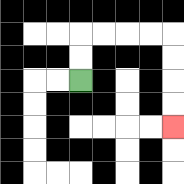{'start': '[3, 3]', 'end': '[7, 5]', 'path_directions': 'U,U,R,R,R,R,D,D,D,D', 'path_coordinates': '[[3, 3], [3, 2], [3, 1], [4, 1], [5, 1], [6, 1], [7, 1], [7, 2], [7, 3], [7, 4], [7, 5]]'}